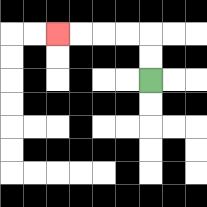{'start': '[6, 3]', 'end': '[2, 1]', 'path_directions': 'U,U,L,L,L,L', 'path_coordinates': '[[6, 3], [6, 2], [6, 1], [5, 1], [4, 1], [3, 1], [2, 1]]'}